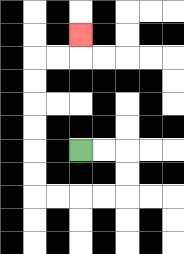{'start': '[3, 6]', 'end': '[3, 1]', 'path_directions': 'R,R,D,D,L,L,L,L,U,U,U,U,U,U,R,R,U', 'path_coordinates': '[[3, 6], [4, 6], [5, 6], [5, 7], [5, 8], [4, 8], [3, 8], [2, 8], [1, 8], [1, 7], [1, 6], [1, 5], [1, 4], [1, 3], [1, 2], [2, 2], [3, 2], [3, 1]]'}